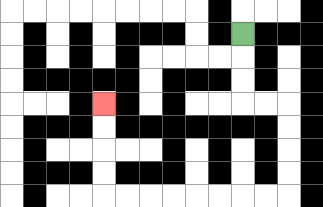{'start': '[10, 1]', 'end': '[4, 4]', 'path_directions': 'D,D,D,R,R,D,D,D,D,L,L,L,L,L,L,L,L,U,U,U,U', 'path_coordinates': '[[10, 1], [10, 2], [10, 3], [10, 4], [11, 4], [12, 4], [12, 5], [12, 6], [12, 7], [12, 8], [11, 8], [10, 8], [9, 8], [8, 8], [7, 8], [6, 8], [5, 8], [4, 8], [4, 7], [4, 6], [4, 5], [4, 4]]'}